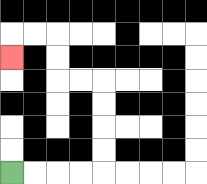{'start': '[0, 7]', 'end': '[0, 2]', 'path_directions': 'R,R,R,R,U,U,U,U,L,L,U,U,L,L,D', 'path_coordinates': '[[0, 7], [1, 7], [2, 7], [3, 7], [4, 7], [4, 6], [4, 5], [4, 4], [4, 3], [3, 3], [2, 3], [2, 2], [2, 1], [1, 1], [0, 1], [0, 2]]'}